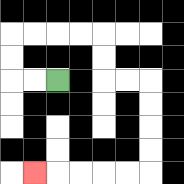{'start': '[2, 3]', 'end': '[1, 7]', 'path_directions': 'L,L,U,U,R,R,R,R,D,D,R,R,D,D,D,D,L,L,L,L,L', 'path_coordinates': '[[2, 3], [1, 3], [0, 3], [0, 2], [0, 1], [1, 1], [2, 1], [3, 1], [4, 1], [4, 2], [4, 3], [5, 3], [6, 3], [6, 4], [6, 5], [6, 6], [6, 7], [5, 7], [4, 7], [3, 7], [2, 7], [1, 7]]'}